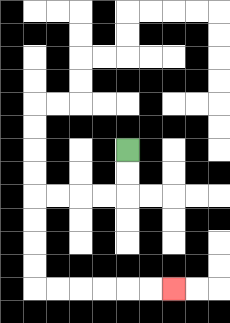{'start': '[5, 6]', 'end': '[7, 12]', 'path_directions': 'D,D,L,L,L,L,D,D,D,D,R,R,R,R,R,R', 'path_coordinates': '[[5, 6], [5, 7], [5, 8], [4, 8], [3, 8], [2, 8], [1, 8], [1, 9], [1, 10], [1, 11], [1, 12], [2, 12], [3, 12], [4, 12], [5, 12], [6, 12], [7, 12]]'}